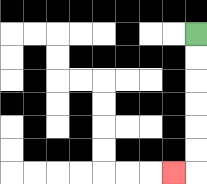{'start': '[8, 1]', 'end': '[7, 7]', 'path_directions': 'D,D,D,D,D,D,L', 'path_coordinates': '[[8, 1], [8, 2], [8, 3], [8, 4], [8, 5], [8, 6], [8, 7], [7, 7]]'}